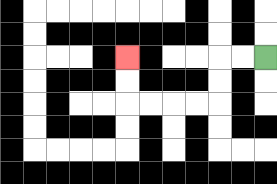{'start': '[11, 2]', 'end': '[5, 2]', 'path_directions': 'L,L,D,D,L,L,L,L,U,U', 'path_coordinates': '[[11, 2], [10, 2], [9, 2], [9, 3], [9, 4], [8, 4], [7, 4], [6, 4], [5, 4], [5, 3], [5, 2]]'}